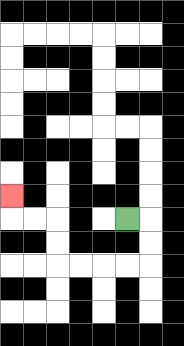{'start': '[5, 9]', 'end': '[0, 8]', 'path_directions': 'R,D,D,L,L,L,L,U,U,L,L,U', 'path_coordinates': '[[5, 9], [6, 9], [6, 10], [6, 11], [5, 11], [4, 11], [3, 11], [2, 11], [2, 10], [2, 9], [1, 9], [0, 9], [0, 8]]'}